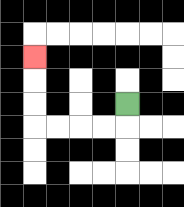{'start': '[5, 4]', 'end': '[1, 2]', 'path_directions': 'D,L,L,L,L,U,U,U', 'path_coordinates': '[[5, 4], [5, 5], [4, 5], [3, 5], [2, 5], [1, 5], [1, 4], [1, 3], [1, 2]]'}